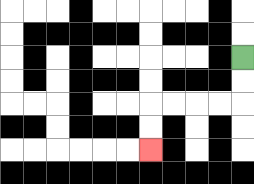{'start': '[10, 2]', 'end': '[6, 6]', 'path_directions': 'D,D,L,L,L,L,D,D', 'path_coordinates': '[[10, 2], [10, 3], [10, 4], [9, 4], [8, 4], [7, 4], [6, 4], [6, 5], [6, 6]]'}